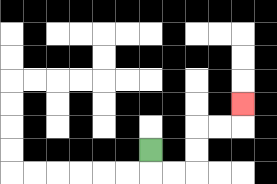{'start': '[6, 6]', 'end': '[10, 4]', 'path_directions': 'D,R,R,U,U,R,R,U', 'path_coordinates': '[[6, 6], [6, 7], [7, 7], [8, 7], [8, 6], [8, 5], [9, 5], [10, 5], [10, 4]]'}